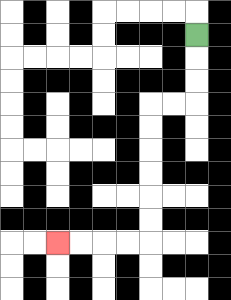{'start': '[8, 1]', 'end': '[2, 10]', 'path_directions': 'D,D,D,L,L,D,D,D,D,D,D,L,L,L,L', 'path_coordinates': '[[8, 1], [8, 2], [8, 3], [8, 4], [7, 4], [6, 4], [6, 5], [6, 6], [6, 7], [6, 8], [6, 9], [6, 10], [5, 10], [4, 10], [3, 10], [2, 10]]'}